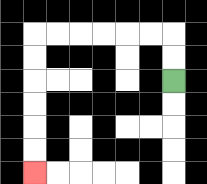{'start': '[7, 3]', 'end': '[1, 7]', 'path_directions': 'U,U,L,L,L,L,L,L,D,D,D,D,D,D', 'path_coordinates': '[[7, 3], [7, 2], [7, 1], [6, 1], [5, 1], [4, 1], [3, 1], [2, 1], [1, 1], [1, 2], [1, 3], [1, 4], [1, 5], [1, 6], [1, 7]]'}